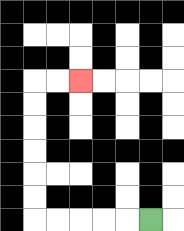{'start': '[6, 9]', 'end': '[3, 3]', 'path_directions': 'L,L,L,L,L,U,U,U,U,U,U,R,R', 'path_coordinates': '[[6, 9], [5, 9], [4, 9], [3, 9], [2, 9], [1, 9], [1, 8], [1, 7], [1, 6], [1, 5], [1, 4], [1, 3], [2, 3], [3, 3]]'}